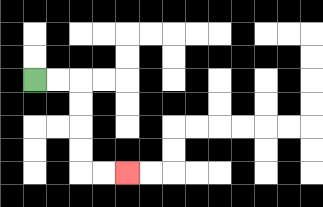{'start': '[1, 3]', 'end': '[5, 7]', 'path_directions': 'R,R,D,D,D,D,R,R', 'path_coordinates': '[[1, 3], [2, 3], [3, 3], [3, 4], [3, 5], [3, 6], [3, 7], [4, 7], [5, 7]]'}